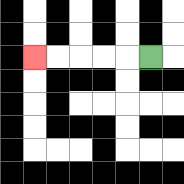{'start': '[6, 2]', 'end': '[1, 2]', 'path_directions': 'L,L,L,L,L', 'path_coordinates': '[[6, 2], [5, 2], [4, 2], [3, 2], [2, 2], [1, 2]]'}